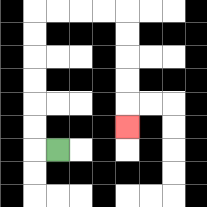{'start': '[2, 6]', 'end': '[5, 5]', 'path_directions': 'L,U,U,U,U,U,U,R,R,R,R,D,D,D,D,D', 'path_coordinates': '[[2, 6], [1, 6], [1, 5], [1, 4], [1, 3], [1, 2], [1, 1], [1, 0], [2, 0], [3, 0], [4, 0], [5, 0], [5, 1], [5, 2], [5, 3], [5, 4], [5, 5]]'}